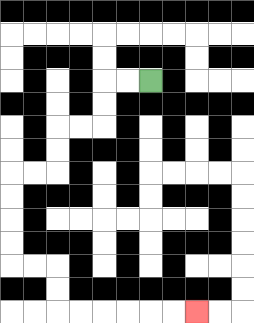{'start': '[6, 3]', 'end': '[8, 13]', 'path_directions': 'L,L,D,D,L,L,D,D,L,L,D,D,D,D,R,R,D,D,R,R,R,R,R,R', 'path_coordinates': '[[6, 3], [5, 3], [4, 3], [4, 4], [4, 5], [3, 5], [2, 5], [2, 6], [2, 7], [1, 7], [0, 7], [0, 8], [0, 9], [0, 10], [0, 11], [1, 11], [2, 11], [2, 12], [2, 13], [3, 13], [4, 13], [5, 13], [6, 13], [7, 13], [8, 13]]'}